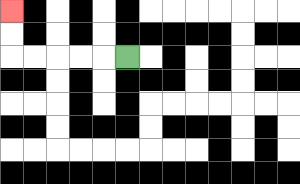{'start': '[5, 2]', 'end': '[0, 0]', 'path_directions': 'L,L,L,L,L,U,U', 'path_coordinates': '[[5, 2], [4, 2], [3, 2], [2, 2], [1, 2], [0, 2], [0, 1], [0, 0]]'}